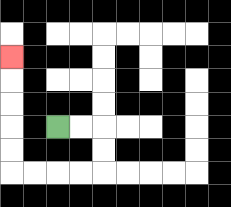{'start': '[2, 5]', 'end': '[0, 2]', 'path_directions': 'R,R,D,D,L,L,L,L,U,U,U,U,U', 'path_coordinates': '[[2, 5], [3, 5], [4, 5], [4, 6], [4, 7], [3, 7], [2, 7], [1, 7], [0, 7], [0, 6], [0, 5], [0, 4], [0, 3], [0, 2]]'}